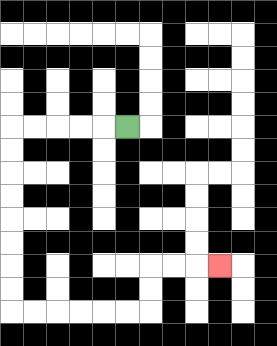{'start': '[5, 5]', 'end': '[9, 11]', 'path_directions': 'L,L,L,L,L,D,D,D,D,D,D,D,D,R,R,R,R,R,R,U,U,R,R,R', 'path_coordinates': '[[5, 5], [4, 5], [3, 5], [2, 5], [1, 5], [0, 5], [0, 6], [0, 7], [0, 8], [0, 9], [0, 10], [0, 11], [0, 12], [0, 13], [1, 13], [2, 13], [3, 13], [4, 13], [5, 13], [6, 13], [6, 12], [6, 11], [7, 11], [8, 11], [9, 11]]'}